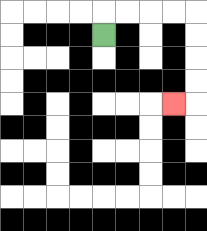{'start': '[4, 1]', 'end': '[7, 4]', 'path_directions': 'U,R,R,R,R,D,D,D,D,L', 'path_coordinates': '[[4, 1], [4, 0], [5, 0], [6, 0], [7, 0], [8, 0], [8, 1], [8, 2], [8, 3], [8, 4], [7, 4]]'}